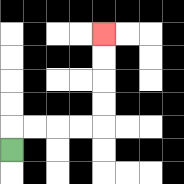{'start': '[0, 6]', 'end': '[4, 1]', 'path_directions': 'U,R,R,R,R,U,U,U,U', 'path_coordinates': '[[0, 6], [0, 5], [1, 5], [2, 5], [3, 5], [4, 5], [4, 4], [4, 3], [4, 2], [4, 1]]'}